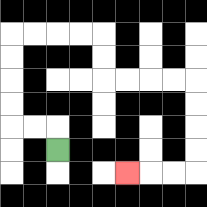{'start': '[2, 6]', 'end': '[5, 7]', 'path_directions': 'U,L,L,U,U,U,U,R,R,R,R,D,D,R,R,R,R,D,D,D,D,L,L,L', 'path_coordinates': '[[2, 6], [2, 5], [1, 5], [0, 5], [0, 4], [0, 3], [0, 2], [0, 1], [1, 1], [2, 1], [3, 1], [4, 1], [4, 2], [4, 3], [5, 3], [6, 3], [7, 3], [8, 3], [8, 4], [8, 5], [8, 6], [8, 7], [7, 7], [6, 7], [5, 7]]'}